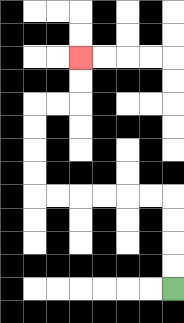{'start': '[7, 12]', 'end': '[3, 2]', 'path_directions': 'U,U,U,U,L,L,L,L,L,L,U,U,U,U,R,R,U,U', 'path_coordinates': '[[7, 12], [7, 11], [7, 10], [7, 9], [7, 8], [6, 8], [5, 8], [4, 8], [3, 8], [2, 8], [1, 8], [1, 7], [1, 6], [1, 5], [1, 4], [2, 4], [3, 4], [3, 3], [3, 2]]'}